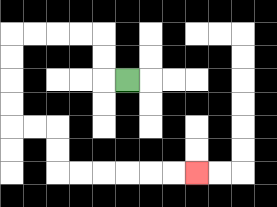{'start': '[5, 3]', 'end': '[8, 7]', 'path_directions': 'L,U,U,L,L,L,L,D,D,D,D,R,R,D,D,R,R,R,R,R,R', 'path_coordinates': '[[5, 3], [4, 3], [4, 2], [4, 1], [3, 1], [2, 1], [1, 1], [0, 1], [0, 2], [0, 3], [0, 4], [0, 5], [1, 5], [2, 5], [2, 6], [2, 7], [3, 7], [4, 7], [5, 7], [6, 7], [7, 7], [8, 7]]'}